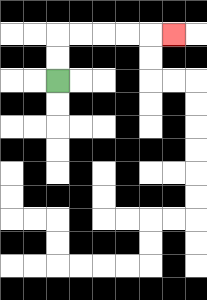{'start': '[2, 3]', 'end': '[7, 1]', 'path_directions': 'U,U,R,R,R,R,R', 'path_coordinates': '[[2, 3], [2, 2], [2, 1], [3, 1], [4, 1], [5, 1], [6, 1], [7, 1]]'}